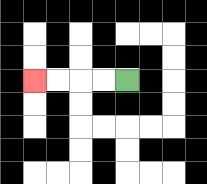{'start': '[5, 3]', 'end': '[1, 3]', 'path_directions': 'L,L,L,L', 'path_coordinates': '[[5, 3], [4, 3], [3, 3], [2, 3], [1, 3]]'}